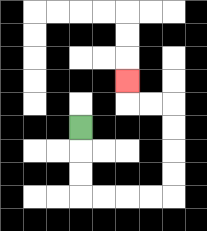{'start': '[3, 5]', 'end': '[5, 3]', 'path_directions': 'D,D,D,R,R,R,R,U,U,U,U,L,L,U', 'path_coordinates': '[[3, 5], [3, 6], [3, 7], [3, 8], [4, 8], [5, 8], [6, 8], [7, 8], [7, 7], [7, 6], [7, 5], [7, 4], [6, 4], [5, 4], [5, 3]]'}